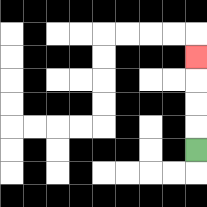{'start': '[8, 6]', 'end': '[8, 2]', 'path_directions': 'U,U,U,U', 'path_coordinates': '[[8, 6], [8, 5], [8, 4], [8, 3], [8, 2]]'}